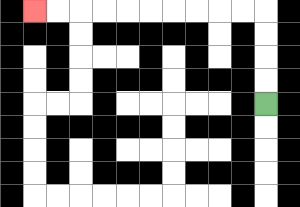{'start': '[11, 4]', 'end': '[1, 0]', 'path_directions': 'U,U,U,U,L,L,L,L,L,L,L,L,L,L', 'path_coordinates': '[[11, 4], [11, 3], [11, 2], [11, 1], [11, 0], [10, 0], [9, 0], [8, 0], [7, 0], [6, 0], [5, 0], [4, 0], [3, 0], [2, 0], [1, 0]]'}